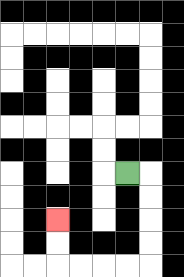{'start': '[5, 7]', 'end': '[2, 9]', 'path_directions': 'R,D,D,D,D,L,L,L,L,U,U', 'path_coordinates': '[[5, 7], [6, 7], [6, 8], [6, 9], [6, 10], [6, 11], [5, 11], [4, 11], [3, 11], [2, 11], [2, 10], [2, 9]]'}